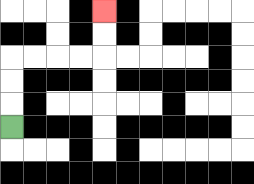{'start': '[0, 5]', 'end': '[4, 0]', 'path_directions': 'U,U,U,R,R,R,R,U,U', 'path_coordinates': '[[0, 5], [0, 4], [0, 3], [0, 2], [1, 2], [2, 2], [3, 2], [4, 2], [4, 1], [4, 0]]'}